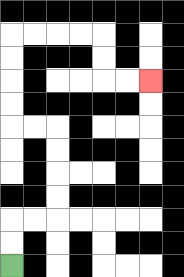{'start': '[0, 11]', 'end': '[6, 3]', 'path_directions': 'U,U,R,R,U,U,U,U,L,L,U,U,U,U,R,R,R,R,D,D,R,R', 'path_coordinates': '[[0, 11], [0, 10], [0, 9], [1, 9], [2, 9], [2, 8], [2, 7], [2, 6], [2, 5], [1, 5], [0, 5], [0, 4], [0, 3], [0, 2], [0, 1], [1, 1], [2, 1], [3, 1], [4, 1], [4, 2], [4, 3], [5, 3], [6, 3]]'}